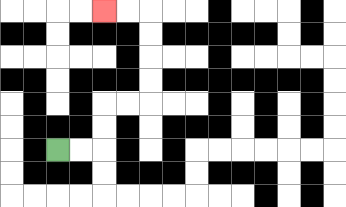{'start': '[2, 6]', 'end': '[4, 0]', 'path_directions': 'R,R,U,U,R,R,U,U,U,U,L,L', 'path_coordinates': '[[2, 6], [3, 6], [4, 6], [4, 5], [4, 4], [5, 4], [6, 4], [6, 3], [6, 2], [6, 1], [6, 0], [5, 0], [4, 0]]'}